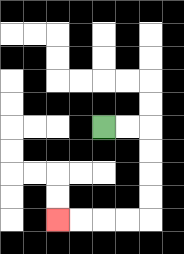{'start': '[4, 5]', 'end': '[2, 9]', 'path_directions': 'R,R,D,D,D,D,L,L,L,L', 'path_coordinates': '[[4, 5], [5, 5], [6, 5], [6, 6], [6, 7], [6, 8], [6, 9], [5, 9], [4, 9], [3, 9], [2, 9]]'}